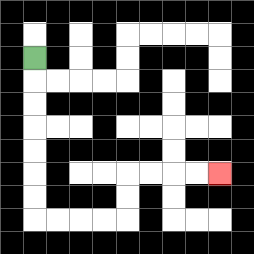{'start': '[1, 2]', 'end': '[9, 7]', 'path_directions': 'D,D,D,D,D,D,D,R,R,R,R,U,U,R,R,R,R', 'path_coordinates': '[[1, 2], [1, 3], [1, 4], [1, 5], [1, 6], [1, 7], [1, 8], [1, 9], [2, 9], [3, 9], [4, 9], [5, 9], [5, 8], [5, 7], [6, 7], [7, 7], [8, 7], [9, 7]]'}